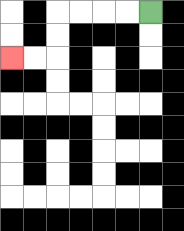{'start': '[6, 0]', 'end': '[0, 2]', 'path_directions': 'L,L,L,L,D,D,L,L', 'path_coordinates': '[[6, 0], [5, 0], [4, 0], [3, 0], [2, 0], [2, 1], [2, 2], [1, 2], [0, 2]]'}